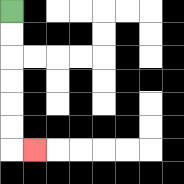{'start': '[0, 0]', 'end': '[1, 6]', 'path_directions': 'D,D,D,D,D,D,R', 'path_coordinates': '[[0, 0], [0, 1], [0, 2], [0, 3], [0, 4], [0, 5], [0, 6], [1, 6]]'}